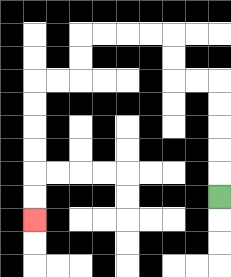{'start': '[9, 8]', 'end': '[1, 9]', 'path_directions': 'U,U,U,U,U,L,L,U,U,L,L,L,L,D,D,L,L,D,D,D,D,D,D', 'path_coordinates': '[[9, 8], [9, 7], [9, 6], [9, 5], [9, 4], [9, 3], [8, 3], [7, 3], [7, 2], [7, 1], [6, 1], [5, 1], [4, 1], [3, 1], [3, 2], [3, 3], [2, 3], [1, 3], [1, 4], [1, 5], [1, 6], [1, 7], [1, 8], [1, 9]]'}